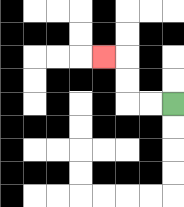{'start': '[7, 4]', 'end': '[4, 2]', 'path_directions': 'L,L,U,U,L', 'path_coordinates': '[[7, 4], [6, 4], [5, 4], [5, 3], [5, 2], [4, 2]]'}